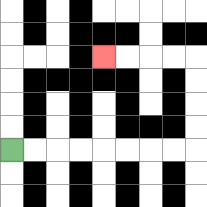{'start': '[0, 6]', 'end': '[4, 2]', 'path_directions': 'R,R,R,R,R,R,R,R,U,U,U,U,L,L,L,L', 'path_coordinates': '[[0, 6], [1, 6], [2, 6], [3, 6], [4, 6], [5, 6], [6, 6], [7, 6], [8, 6], [8, 5], [8, 4], [8, 3], [8, 2], [7, 2], [6, 2], [5, 2], [4, 2]]'}